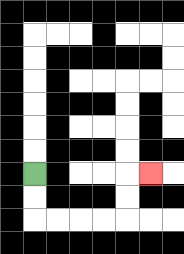{'start': '[1, 7]', 'end': '[6, 7]', 'path_directions': 'D,D,R,R,R,R,U,U,R', 'path_coordinates': '[[1, 7], [1, 8], [1, 9], [2, 9], [3, 9], [4, 9], [5, 9], [5, 8], [5, 7], [6, 7]]'}